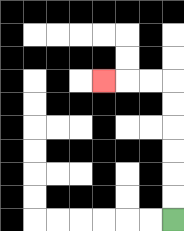{'start': '[7, 9]', 'end': '[4, 3]', 'path_directions': 'U,U,U,U,U,U,L,L,L', 'path_coordinates': '[[7, 9], [7, 8], [7, 7], [7, 6], [7, 5], [7, 4], [7, 3], [6, 3], [5, 3], [4, 3]]'}